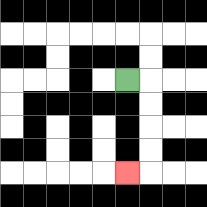{'start': '[5, 3]', 'end': '[5, 7]', 'path_directions': 'R,D,D,D,D,L', 'path_coordinates': '[[5, 3], [6, 3], [6, 4], [6, 5], [6, 6], [6, 7], [5, 7]]'}